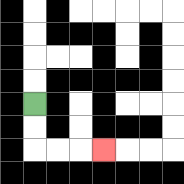{'start': '[1, 4]', 'end': '[4, 6]', 'path_directions': 'D,D,R,R,R', 'path_coordinates': '[[1, 4], [1, 5], [1, 6], [2, 6], [3, 6], [4, 6]]'}